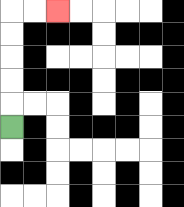{'start': '[0, 5]', 'end': '[2, 0]', 'path_directions': 'U,U,U,U,U,R,R', 'path_coordinates': '[[0, 5], [0, 4], [0, 3], [0, 2], [0, 1], [0, 0], [1, 0], [2, 0]]'}